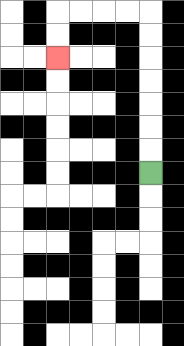{'start': '[6, 7]', 'end': '[2, 2]', 'path_directions': 'U,U,U,U,U,U,U,L,L,L,L,D,D', 'path_coordinates': '[[6, 7], [6, 6], [6, 5], [6, 4], [6, 3], [6, 2], [6, 1], [6, 0], [5, 0], [4, 0], [3, 0], [2, 0], [2, 1], [2, 2]]'}